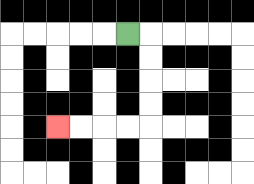{'start': '[5, 1]', 'end': '[2, 5]', 'path_directions': 'R,D,D,D,D,L,L,L,L', 'path_coordinates': '[[5, 1], [6, 1], [6, 2], [6, 3], [6, 4], [6, 5], [5, 5], [4, 5], [3, 5], [2, 5]]'}